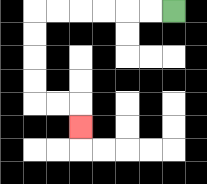{'start': '[7, 0]', 'end': '[3, 5]', 'path_directions': 'L,L,L,L,L,L,D,D,D,D,R,R,D', 'path_coordinates': '[[7, 0], [6, 0], [5, 0], [4, 0], [3, 0], [2, 0], [1, 0], [1, 1], [1, 2], [1, 3], [1, 4], [2, 4], [3, 4], [3, 5]]'}